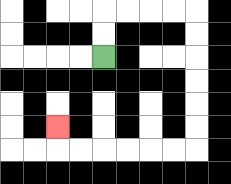{'start': '[4, 2]', 'end': '[2, 5]', 'path_directions': 'U,U,R,R,R,R,D,D,D,D,D,D,L,L,L,L,L,L,U', 'path_coordinates': '[[4, 2], [4, 1], [4, 0], [5, 0], [6, 0], [7, 0], [8, 0], [8, 1], [8, 2], [8, 3], [8, 4], [8, 5], [8, 6], [7, 6], [6, 6], [5, 6], [4, 6], [3, 6], [2, 6], [2, 5]]'}